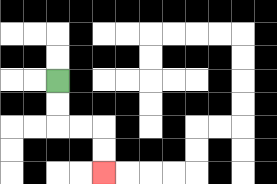{'start': '[2, 3]', 'end': '[4, 7]', 'path_directions': 'D,D,R,R,D,D', 'path_coordinates': '[[2, 3], [2, 4], [2, 5], [3, 5], [4, 5], [4, 6], [4, 7]]'}